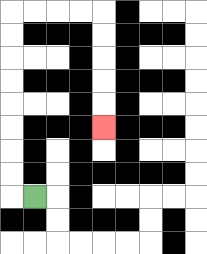{'start': '[1, 8]', 'end': '[4, 5]', 'path_directions': 'L,U,U,U,U,U,U,U,U,R,R,R,R,D,D,D,D,D', 'path_coordinates': '[[1, 8], [0, 8], [0, 7], [0, 6], [0, 5], [0, 4], [0, 3], [0, 2], [0, 1], [0, 0], [1, 0], [2, 0], [3, 0], [4, 0], [4, 1], [4, 2], [4, 3], [4, 4], [4, 5]]'}